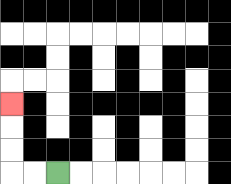{'start': '[2, 7]', 'end': '[0, 4]', 'path_directions': 'L,L,U,U,U', 'path_coordinates': '[[2, 7], [1, 7], [0, 7], [0, 6], [0, 5], [0, 4]]'}